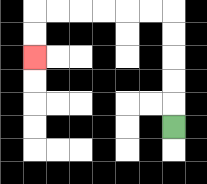{'start': '[7, 5]', 'end': '[1, 2]', 'path_directions': 'U,U,U,U,U,L,L,L,L,L,L,D,D', 'path_coordinates': '[[7, 5], [7, 4], [7, 3], [7, 2], [7, 1], [7, 0], [6, 0], [5, 0], [4, 0], [3, 0], [2, 0], [1, 0], [1, 1], [1, 2]]'}